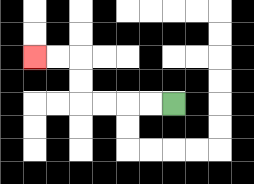{'start': '[7, 4]', 'end': '[1, 2]', 'path_directions': 'L,L,L,L,U,U,L,L', 'path_coordinates': '[[7, 4], [6, 4], [5, 4], [4, 4], [3, 4], [3, 3], [3, 2], [2, 2], [1, 2]]'}